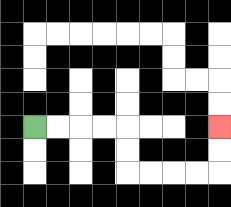{'start': '[1, 5]', 'end': '[9, 5]', 'path_directions': 'R,R,R,R,D,D,R,R,R,R,U,U', 'path_coordinates': '[[1, 5], [2, 5], [3, 5], [4, 5], [5, 5], [5, 6], [5, 7], [6, 7], [7, 7], [8, 7], [9, 7], [9, 6], [9, 5]]'}